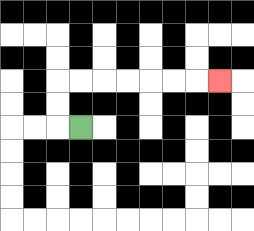{'start': '[3, 5]', 'end': '[9, 3]', 'path_directions': 'L,U,U,R,R,R,R,R,R,R', 'path_coordinates': '[[3, 5], [2, 5], [2, 4], [2, 3], [3, 3], [4, 3], [5, 3], [6, 3], [7, 3], [8, 3], [9, 3]]'}